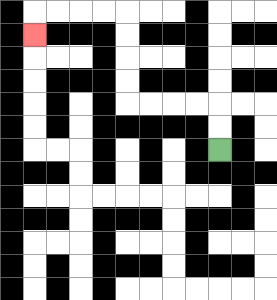{'start': '[9, 6]', 'end': '[1, 1]', 'path_directions': 'U,U,L,L,L,L,U,U,U,U,L,L,L,L,D', 'path_coordinates': '[[9, 6], [9, 5], [9, 4], [8, 4], [7, 4], [6, 4], [5, 4], [5, 3], [5, 2], [5, 1], [5, 0], [4, 0], [3, 0], [2, 0], [1, 0], [1, 1]]'}